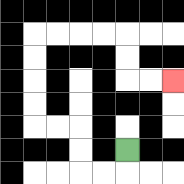{'start': '[5, 6]', 'end': '[7, 3]', 'path_directions': 'D,L,L,U,U,L,L,U,U,U,U,R,R,R,R,D,D,R,R', 'path_coordinates': '[[5, 6], [5, 7], [4, 7], [3, 7], [3, 6], [3, 5], [2, 5], [1, 5], [1, 4], [1, 3], [1, 2], [1, 1], [2, 1], [3, 1], [4, 1], [5, 1], [5, 2], [5, 3], [6, 3], [7, 3]]'}